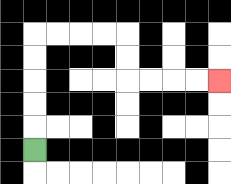{'start': '[1, 6]', 'end': '[9, 3]', 'path_directions': 'U,U,U,U,U,R,R,R,R,D,D,R,R,R,R', 'path_coordinates': '[[1, 6], [1, 5], [1, 4], [1, 3], [1, 2], [1, 1], [2, 1], [3, 1], [4, 1], [5, 1], [5, 2], [5, 3], [6, 3], [7, 3], [8, 3], [9, 3]]'}